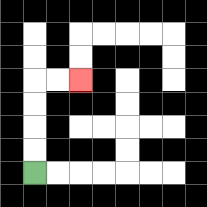{'start': '[1, 7]', 'end': '[3, 3]', 'path_directions': 'U,U,U,U,R,R', 'path_coordinates': '[[1, 7], [1, 6], [1, 5], [1, 4], [1, 3], [2, 3], [3, 3]]'}